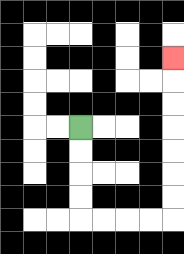{'start': '[3, 5]', 'end': '[7, 2]', 'path_directions': 'D,D,D,D,R,R,R,R,U,U,U,U,U,U,U', 'path_coordinates': '[[3, 5], [3, 6], [3, 7], [3, 8], [3, 9], [4, 9], [5, 9], [6, 9], [7, 9], [7, 8], [7, 7], [7, 6], [7, 5], [7, 4], [7, 3], [7, 2]]'}